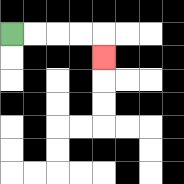{'start': '[0, 1]', 'end': '[4, 2]', 'path_directions': 'R,R,R,R,D', 'path_coordinates': '[[0, 1], [1, 1], [2, 1], [3, 1], [4, 1], [4, 2]]'}